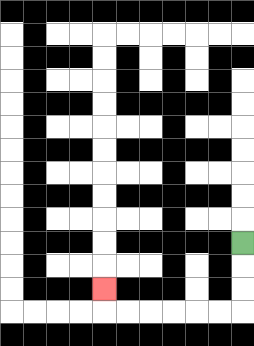{'start': '[10, 10]', 'end': '[4, 12]', 'path_directions': 'D,D,D,L,L,L,L,L,L,U', 'path_coordinates': '[[10, 10], [10, 11], [10, 12], [10, 13], [9, 13], [8, 13], [7, 13], [6, 13], [5, 13], [4, 13], [4, 12]]'}